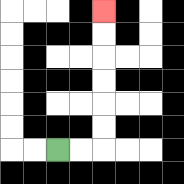{'start': '[2, 6]', 'end': '[4, 0]', 'path_directions': 'R,R,U,U,U,U,U,U', 'path_coordinates': '[[2, 6], [3, 6], [4, 6], [4, 5], [4, 4], [4, 3], [4, 2], [4, 1], [4, 0]]'}